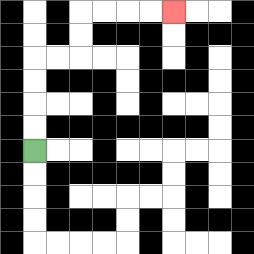{'start': '[1, 6]', 'end': '[7, 0]', 'path_directions': 'U,U,U,U,R,R,U,U,R,R,R,R', 'path_coordinates': '[[1, 6], [1, 5], [1, 4], [1, 3], [1, 2], [2, 2], [3, 2], [3, 1], [3, 0], [4, 0], [5, 0], [6, 0], [7, 0]]'}